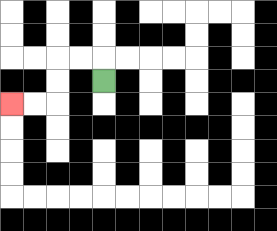{'start': '[4, 3]', 'end': '[0, 4]', 'path_directions': 'U,L,L,D,D,L,L', 'path_coordinates': '[[4, 3], [4, 2], [3, 2], [2, 2], [2, 3], [2, 4], [1, 4], [0, 4]]'}